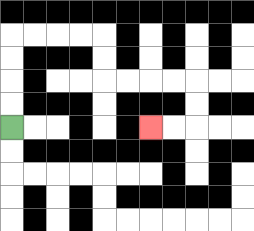{'start': '[0, 5]', 'end': '[6, 5]', 'path_directions': 'U,U,U,U,R,R,R,R,D,D,R,R,R,R,D,D,L,L', 'path_coordinates': '[[0, 5], [0, 4], [0, 3], [0, 2], [0, 1], [1, 1], [2, 1], [3, 1], [4, 1], [4, 2], [4, 3], [5, 3], [6, 3], [7, 3], [8, 3], [8, 4], [8, 5], [7, 5], [6, 5]]'}